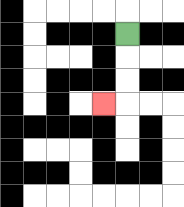{'start': '[5, 1]', 'end': '[4, 4]', 'path_directions': 'D,D,D,L', 'path_coordinates': '[[5, 1], [5, 2], [5, 3], [5, 4], [4, 4]]'}